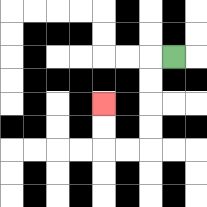{'start': '[7, 2]', 'end': '[4, 4]', 'path_directions': 'L,D,D,D,D,L,L,U,U', 'path_coordinates': '[[7, 2], [6, 2], [6, 3], [6, 4], [6, 5], [6, 6], [5, 6], [4, 6], [4, 5], [4, 4]]'}